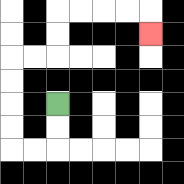{'start': '[2, 4]', 'end': '[6, 1]', 'path_directions': 'D,D,L,L,U,U,U,U,R,R,U,U,R,R,R,R,D', 'path_coordinates': '[[2, 4], [2, 5], [2, 6], [1, 6], [0, 6], [0, 5], [0, 4], [0, 3], [0, 2], [1, 2], [2, 2], [2, 1], [2, 0], [3, 0], [4, 0], [5, 0], [6, 0], [6, 1]]'}